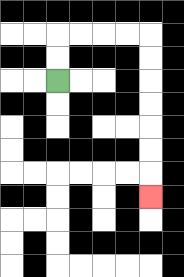{'start': '[2, 3]', 'end': '[6, 8]', 'path_directions': 'U,U,R,R,R,R,D,D,D,D,D,D,D', 'path_coordinates': '[[2, 3], [2, 2], [2, 1], [3, 1], [4, 1], [5, 1], [6, 1], [6, 2], [6, 3], [6, 4], [6, 5], [6, 6], [6, 7], [6, 8]]'}